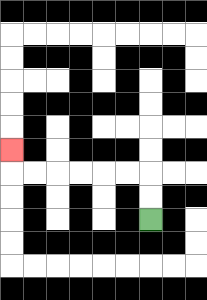{'start': '[6, 9]', 'end': '[0, 6]', 'path_directions': 'U,U,L,L,L,L,L,L,U', 'path_coordinates': '[[6, 9], [6, 8], [6, 7], [5, 7], [4, 7], [3, 7], [2, 7], [1, 7], [0, 7], [0, 6]]'}